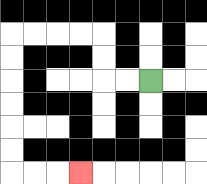{'start': '[6, 3]', 'end': '[3, 7]', 'path_directions': 'L,L,U,U,L,L,L,L,D,D,D,D,D,D,R,R,R', 'path_coordinates': '[[6, 3], [5, 3], [4, 3], [4, 2], [4, 1], [3, 1], [2, 1], [1, 1], [0, 1], [0, 2], [0, 3], [0, 4], [0, 5], [0, 6], [0, 7], [1, 7], [2, 7], [3, 7]]'}